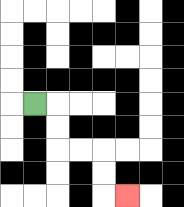{'start': '[1, 4]', 'end': '[5, 8]', 'path_directions': 'R,D,D,R,R,D,D,R', 'path_coordinates': '[[1, 4], [2, 4], [2, 5], [2, 6], [3, 6], [4, 6], [4, 7], [4, 8], [5, 8]]'}